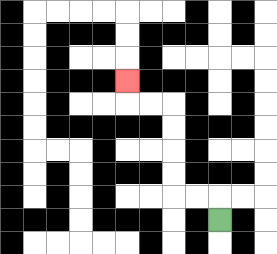{'start': '[9, 9]', 'end': '[5, 3]', 'path_directions': 'U,L,L,U,U,U,U,L,L,U', 'path_coordinates': '[[9, 9], [9, 8], [8, 8], [7, 8], [7, 7], [7, 6], [7, 5], [7, 4], [6, 4], [5, 4], [5, 3]]'}